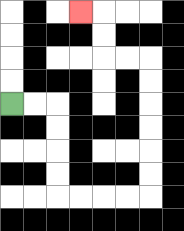{'start': '[0, 4]', 'end': '[3, 0]', 'path_directions': 'R,R,D,D,D,D,R,R,R,R,U,U,U,U,U,U,L,L,U,U,L', 'path_coordinates': '[[0, 4], [1, 4], [2, 4], [2, 5], [2, 6], [2, 7], [2, 8], [3, 8], [4, 8], [5, 8], [6, 8], [6, 7], [6, 6], [6, 5], [6, 4], [6, 3], [6, 2], [5, 2], [4, 2], [4, 1], [4, 0], [3, 0]]'}